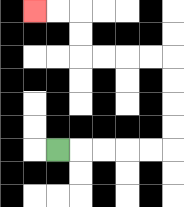{'start': '[2, 6]', 'end': '[1, 0]', 'path_directions': 'R,R,R,R,R,U,U,U,U,L,L,L,L,U,U,L,L', 'path_coordinates': '[[2, 6], [3, 6], [4, 6], [5, 6], [6, 6], [7, 6], [7, 5], [7, 4], [7, 3], [7, 2], [6, 2], [5, 2], [4, 2], [3, 2], [3, 1], [3, 0], [2, 0], [1, 0]]'}